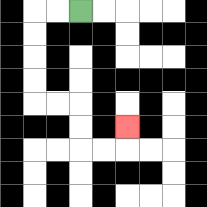{'start': '[3, 0]', 'end': '[5, 5]', 'path_directions': 'L,L,D,D,D,D,R,R,D,D,R,R,U', 'path_coordinates': '[[3, 0], [2, 0], [1, 0], [1, 1], [1, 2], [1, 3], [1, 4], [2, 4], [3, 4], [3, 5], [3, 6], [4, 6], [5, 6], [5, 5]]'}